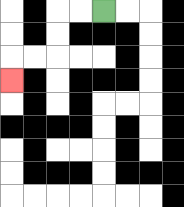{'start': '[4, 0]', 'end': '[0, 3]', 'path_directions': 'L,L,D,D,L,L,D', 'path_coordinates': '[[4, 0], [3, 0], [2, 0], [2, 1], [2, 2], [1, 2], [0, 2], [0, 3]]'}